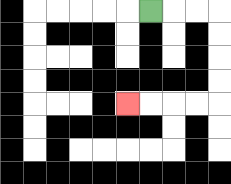{'start': '[6, 0]', 'end': '[5, 4]', 'path_directions': 'R,R,R,D,D,D,D,L,L,L,L', 'path_coordinates': '[[6, 0], [7, 0], [8, 0], [9, 0], [9, 1], [9, 2], [9, 3], [9, 4], [8, 4], [7, 4], [6, 4], [5, 4]]'}